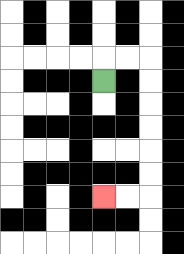{'start': '[4, 3]', 'end': '[4, 8]', 'path_directions': 'U,R,R,D,D,D,D,D,D,L,L', 'path_coordinates': '[[4, 3], [4, 2], [5, 2], [6, 2], [6, 3], [6, 4], [6, 5], [6, 6], [6, 7], [6, 8], [5, 8], [4, 8]]'}